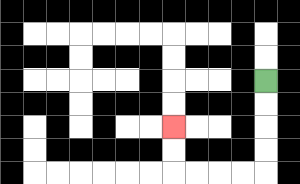{'start': '[11, 3]', 'end': '[7, 5]', 'path_directions': 'D,D,D,D,L,L,L,L,U,U', 'path_coordinates': '[[11, 3], [11, 4], [11, 5], [11, 6], [11, 7], [10, 7], [9, 7], [8, 7], [7, 7], [7, 6], [7, 5]]'}